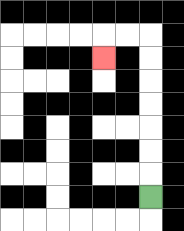{'start': '[6, 8]', 'end': '[4, 2]', 'path_directions': 'U,U,U,U,U,U,U,L,L,D', 'path_coordinates': '[[6, 8], [6, 7], [6, 6], [6, 5], [6, 4], [6, 3], [6, 2], [6, 1], [5, 1], [4, 1], [4, 2]]'}